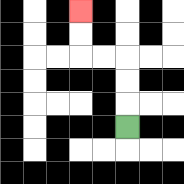{'start': '[5, 5]', 'end': '[3, 0]', 'path_directions': 'U,U,U,L,L,U,U', 'path_coordinates': '[[5, 5], [5, 4], [5, 3], [5, 2], [4, 2], [3, 2], [3, 1], [3, 0]]'}